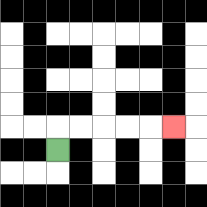{'start': '[2, 6]', 'end': '[7, 5]', 'path_directions': 'U,R,R,R,R,R', 'path_coordinates': '[[2, 6], [2, 5], [3, 5], [4, 5], [5, 5], [6, 5], [7, 5]]'}